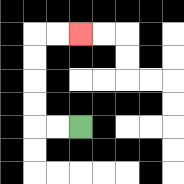{'start': '[3, 5]', 'end': '[3, 1]', 'path_directions': 'L,L,U,U,U,U,R,R', 'path_coordinates': '[[3, 5], [2, 5], [1, 5], [1, 4], [1, 3], [1, 2], [1, 1], [2, 1], [3, 1]]'}